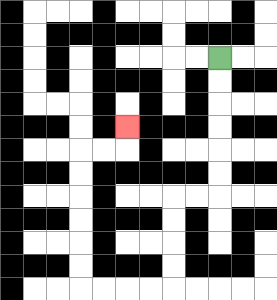{'start': '[9, 2]', 'end': '[5, 5]', 'path_directions': 'D,D,D,D,D,D,L,L,D,D,D,D,L,L,L,L,U,U,U,U,U,U,R,R,U', 'path_coordinates': '[[9, 2], [9, 3], [9, 4], [9, 5], [9, 6], [9, 7], [9, 8], [8, 8], [7, 8], [7, 9], [7, 10], [7, 11], [7, 12], [6, 12], [5, 12], [4, 12], [3, 12], [3, 11], [3, 10], [3, 9], [3, 8], [3, 7], [3, 6], [4, 6], [5, 6], [5, 5]]'}